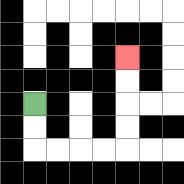{'start': '[1, 4]', 'end': '[5, 2]', 'path_directions': 'D,D,R,R,R,R,U,U,U,U', 'path_coordinates': '[[1, 4], [1, 5], [1, 6], [2, 6], [3, 6], [4, 6], [5, 6], [5, 5], [5, 4], [5, 3], [5, 2]]'}